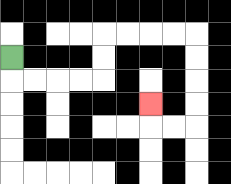{'start': '[0, 2]', 'end': '[6, 4]', 'path_directions': 'D,R,R,R,R,U,U,R,R,R,R,D,D,D,D,L,L,U', 'path_coordinates': '[[0, 2], [0, 3], [1, 3], [2, 3], [3, 3], [4, 3], [4, 2], [4, 1], [5, 1], [6, 1], [7, 1], [8, 1], [8, 2], [8, 3], [8, 4], [8, 5], [7, 5], [6, 5], [6, 4]]'}